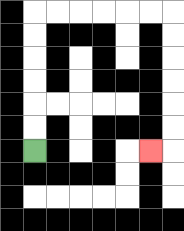{'start': '[1, 6]', 'end': '[6, 6]', 'path_directions': 'U,U,U,U,U,U,R,R,R,R,R,R,D,D,D,D,D,D,L', 'path_coordinates': '[[1, 6], [1, 5], [1, 4], [1, 3], [1, 2], [1, 1], [1, 0], [2, 0], [3, 0], [4, 0], [5, 0], [6, 0], [7, 0], [7, 1], [7, 2], [7, 3], [7, 4], [7, 5], [7, 6], [6, 6]]'}